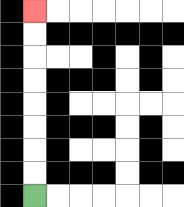{'start': '[1, 8]', 'end': '[1, 0]', 'path_directions': 'U,U,U,U,U,U,U,U', 'path_coordinates': '[[1, 8], [1, 7], [1, 6], [1, 5], [1, 4], [1, 3], [1, 2], [1, 1], [1, 0]]'}